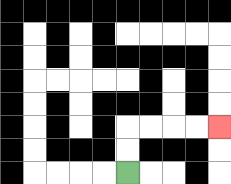{'start': '[5, 7]', 'end': '[9, 5]', 'path_directions': 'U,U,R,R,R,R', 'path_coordinates': '[[5, 7], [5, 6], [5, 5], [6, 5], [7, 5], [8, 5], [9, 5]]'}